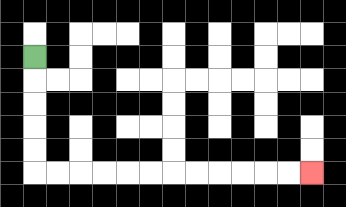{'start': '[1, 2]', 'end': '[13, 7]', 'path_directions': 'D,D,D,D,D,R,R,R,R,R,R,R,R,R,R,R,R', 'path_coordinates': '[[1, 2], [1, 3], [1, 4], [1, 5], [1, 6], [1, 7], [2, 7], [3, 7], [4, 7], [5, 7], [6, 7], [7, 7], [8, 7], [9, 7], [10, 7], [11, 7], [12, 7], [13, 7]]'}